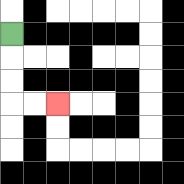{'start': '[0, 1]', 'end': '[2, 4]', 'path_directions': 'D,D,D,R,R', 'path_coordinates': '[[0, 1], [0, 2], [0, 3], [0, 4], [1, 4], [2, 4]]'}